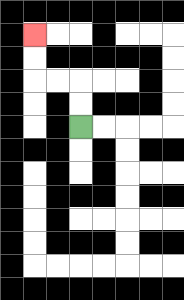{'start': '[3, 5]', 'end': '[1, 1]', 'path_directions': 'U,U,L,L,U,U', 'path_coordinates': '[[3, 5], [3, 4], [3, 3], [2, 3], [1, 3], [1, 2], [1, 1]]'}